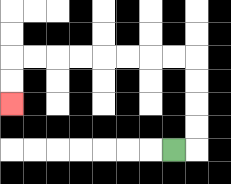{'start': '[7, 6]', 'end': '[0, 4]', 'path_directions': 'R,U,U,U,U,L,L,L,L,L,L,L,L,D,D', 'path_coordinates': '[[7, 6], [8, 6], [8, 5], [8, 4], [8, 3], [8, 2], [7, 2], [6, 2], [5, 2], [4, 2], [3, 2], [2, 2], [1, 2], [0, 2], [0, 3], [0, 4]]'}